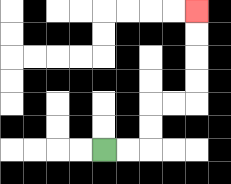{'start': '[4, 6]', 'end': '[8, 0]', 'path_directions': 'R,R,U,U,R,R,U,U,U,U', 'path_coordinates': '[[4, 6], [5, 6], [6, 6], [6, 5], [6, 4], [7, 4], [8, 4], [8, 3], [8, 2], [8, 1], [8, 0]]'}